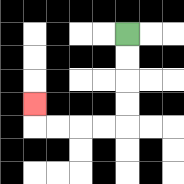{'start': '[5, 1]', 'end': '[1, 4]', 'path_directions': 'D,D,D,D,L,L,L,L,U', 'path_coordinates': '[[5, 1], [5, 2], [5, 3], [5, 4], [5, 5], [4, 5], [3, 5], [2, 5], [1, 5], [1, 4]]'}